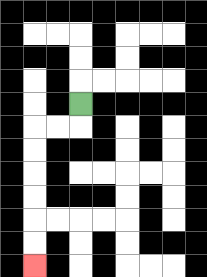{'start': '[3, 4]', 'end': '[1, 11]', 'path_directions': 'D,L,L,D,D,D,D,D,D', 'path_coordinates': '[[3, 4], [3, 5], [2, 5], [1, 5], [1, 6], [1, 7], [1, 8], [1, 9], [1, 10], [1, 11]]'}